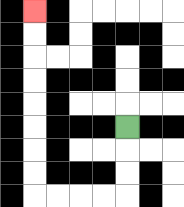{'start': '[5, 5]', 'end': '[1, 0]', 'path_directions': 'D,D,D,L,L,L,L,U,U,U,U,U,U,U,U', 'path_coordinates': '[[5, 5], [5, 6], [5, 7], [5, 8], [4, 8], [3, 8], [2, 8], [1, 8], [1, 7], [1, 6], [1, 5], [1, 4], [1, 3], [1, 2], [1, 1], [1, 0]]'}